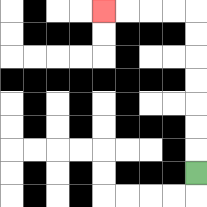{'start': '[8, 7]', 'end': '[4, 0]', 'path_directions': 'U,U,U,U,U,U,U,L,L,L,L', 'path_coordinates': '[[8, 7], [8, 6], [8, 5], [8, 4], [8, 3], [8, 2], [8, 1], [8, 0], [7, 0], [6, 0], [5, 0], [4, 0]]'}